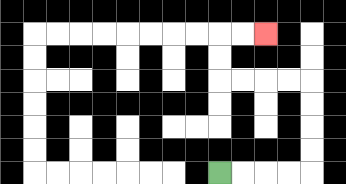{'start': '[9, 7]', 'end': '[11, 1]', 'path_directions': 'R,R,R,R,U,U,U,U,L,L,L,L,U,U,R,R', 'path_coordinates': '[[9, 7], [10, 7], [11, 7], [12, 7], [13, 7], [13, 6], [13, 5], [13, 4], [13, 3], [12, 3], [11, 3], [10, 3], [9, 3], [9, 2], [9, 1], [10, 1], [11, 1]]'}